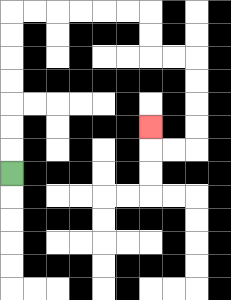{'start': '[0, 7]', 'end': '[6, 5]', 'path_directions': 'U,U,U,U,U,U,U,R,R,R,R,R,R,D,D,R,R,D,D,D,D,L,L,U', 'path_coordinates': '[[0, 7], [0, 6], [0, 5], [0, 4], [0, 3], [0, 2], [0, 1], [0, 0], [1, 0], [2, 0], [3, 0], [4, 0], [5, 0], [6, 0], [6, 1], [6, 2], [7, 2], [8, 2], [8, 3], [8, 4], [8, 5], [8, 6], [7, 6], [6, 6], [6, 5]]'}